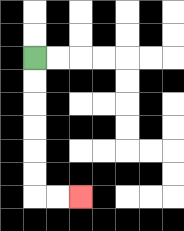{'start': '[1, 2]', 'end': '[3, 8]', 'path_directions': 'D,D,D,D,D,D,R,R', 'path_coordinates': '[[1, 2], [1, 3], [1, 4], [1, 5], [1, 6], [1, 7], [1, 8], [2, 8], [3, 8]]'}